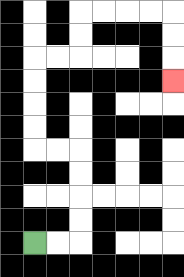{'start': '[1, 10]', 'end': '[7, 3]', 'path_directions': 'R,R,U,U,U,U,L,L,U,U,U,U,R,R,U,U,R,R,R,R,D,D,D', 'path_coordinates': '[[1, 10], [2, 10], [3, 10], [3, 9], [3, 8], [3, 7], [3, 6], [2, 6], [1, 6], [1, 5], [1, 4], [1, 3], [1, 2], [2, 2], [3, 2], [3, 1], [3, 0], [4, 0], [5, 0], [6, 0], [7, 0], [7, 1], [7, 2], [7, 3]]'}